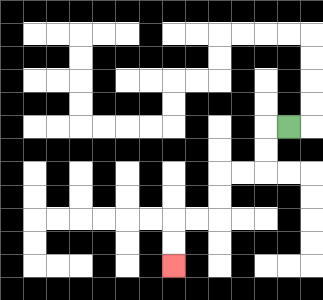{'start': '[12, 5]', 'end': '[7, 11]', 'path_directions': 'L,D,D,L,L,D,D,L,L,D,D', 'path_coordinates': '[[12, 5], [11, 5], [11, 6], [11, 7], [10, 7], [9, 7], [9, 8], [9, 9], [8, 9], [7, 9], [7, 10], [7, 11]]'}